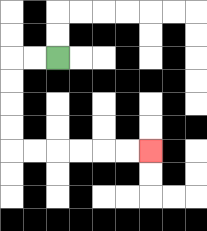{'start': '[2, 2]', 'end': '[6, 6]', 'path_directions': 'L,L,D,D,D,D,R,R,R,R,R,R', 'path_coordinates': '[[2, 2], [1, 2], [0, 2], [0, 3], [0, 4], [0, 5], [0, 6], [1, 6], [2, 6], [3, 6], [4, 6], [5, 6], [6, 6]]'}